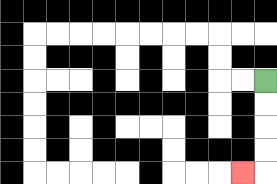{'start': '[11, 3]', 'end': '[10, 7]', 'path_directions': 'D,D,D,D,L', 'path_coordinates': '[[11, 3], [11, 4], [11, 5], [11, 6], [11, 7], [10, 7]]'}